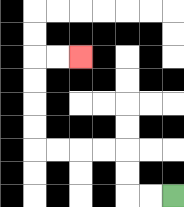{'start': '[7, 8]', 'end': '[3, 2]', 'path_directions': 'L,L,U,U,L,L,L,L,U,U,U,U,R,R', 'path_coordinates': '[[7, 8], [6, 8], [5, 8], [5, 7], [5, 6], [4, 6], [3, 6], [2, 6], [1, 6], [1, 5], [1, 4], [1, 3], [1, 2], [2, 2], [3, 2]]'}